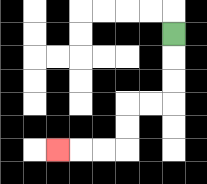{'start': '[7, 1]', 'end': '[2, 6]', 'path_directions': 'D,D,D,L,L,D,D,L,L,L', 'path_coordinates': '[[7, 1], [7, 2], [7, 3], [7, 4], [6, 4], [5, 4], [5, 5], [5, 6], [4, 6], [3, 6], [2, 6]]'}